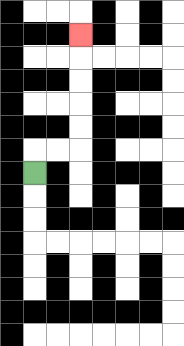{'start': '[1, 7]', 'end': '[3, 1]', 'path_directions': 'U,R,R,U,U,U,U,U', 'path_coordinates': '[[1, 7], [1, 6], [2, 6], [3, 6], [3, 5], [3, 4], [3, 3], [3, 2], [3, 1]]'}